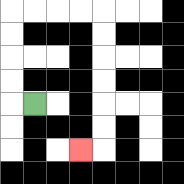{'start': '[1, 4]', 'end': '[3, 6]', 'path_directions': 'L,U,U,U,U,R,R,R,R,D,D,D,D,D,D,L', 'path_coordinates': '[[1, 4], [0, 4], [0, 3], [0, 2], [0, 1], [0, 0], [1, 0], [2, 0], [3, 0], [4, 0], [4, 1], [4, 2], [4, 3], [4, 4], [4, 5], [4, 6], [3, 6]]'}